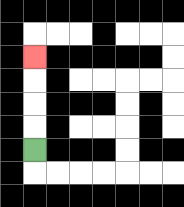{'start': '[1, 6]', 'end': '[1, 2]', 'path_directions': 'U,U,U,U', 'path_coordinates': '[[1, 6], [1, 5], [1, 4], [1, 3], [1, 2]]'}